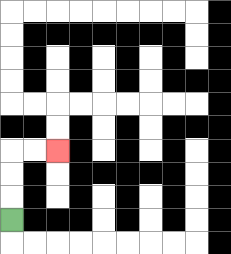{'start': '[0, 9]', 'end': '[2, 6]', 'path_directions': 'U,U,U,R,R', 'path_coordinates': '[[0, 9], [0, 8], [0, 7], [0, 6], [1, 6], [2, 6]]'}